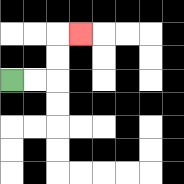{'start': '[0, 3]', 'end': '[3, 1]', 'path_directions': 'R,R,U,U,R', 'path_coordinates': '[[0, 3], [1, 3], [2, 3], [2, 2], [2, 1], [3, 1]]'}